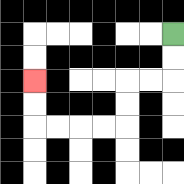{'start': '[7, 1]', 'end': '[1, 3]', 'path_directions': 'D,D,L,L,D,D,L,L,L,L,U,U', 'path_coordinates': '[[7, 1], [7, 2], [7, 3], [6, 3], [5, 3], [5, 4], [5, 5], [4, 5], [3, 5], [2, 5], [1, 5], [1, 4], [1, 3]]'}